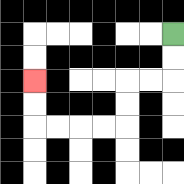{'start': '[7, 1]', 'end': '[1, 3]', 'path_directions': 'D,D,L,L,D,D,L,L,L,L,U,U', 'path_coordinates': '[[7, 1], [7, 2], [7, 3], [6, 3], [5, 3], [5, 4], [5, 5], [4, 5], [3, 5], [2, 5], [1, 5], [1, 4], [1, 3]]'}